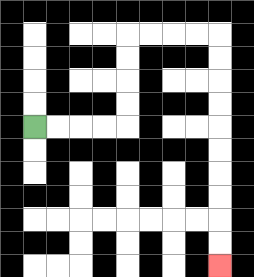{'start': '[1, 5]', 'end': '[9, 11]', 'path_directions': 'R,R,R,R,U,U,U,U,R,R,R,R,D,D,D,D,D,D,D,D,D,D', 'path_coordinates': '[[1, 5], [2, 5], [3, 5], [4, 5], [5, 5], [5, 4], [5, 3], [5, 2], [5, 1], [6, 1], [7, 1], [8, 1], [9, 1], [9, 2], [9, 3], [9, 4], [9, 5], [9, 6], [9, 7], [9, 8], [9, 9], [9, 10], [9, 11]]'}